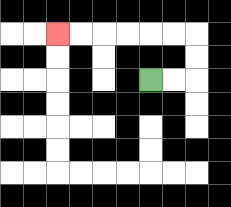{'start': '[6, 3]', 'end': '[2, 1]', 'path_directions': 'R,R,U,U,L,L,L,L,L,L', 'path_coordinates': '[[6, 3], [7, 3], [8, 3], [8, 2], [8, 1], [7, 1], [6, 1], [5, 1], [4, 1], [3, 1], [2, 1]]'}